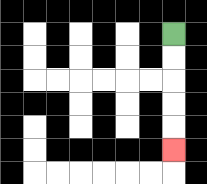{'start': '[7, 1]', 'end': '[7, 6]', 'path_directions': 'D,D,D,D,D', 'path_coordinates': '[[7, 1], [7, 2], [7, 3], [7, 4], [7, 5], [7, 6]]'}